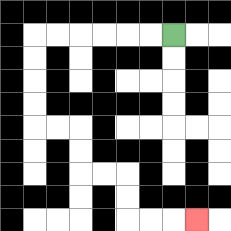{'start': '[7, 1]', 'end': '[8, 9]', 'path_directions': 'L,L,L,L,L,L,D,D,D,D,R,R,D,D,R,R,D,D,R,R,R', 'path_coordinates': '[[7, 1], [6, 1], [5, 1], [4, 1], [3, 1], [2, 1], [1, 1], [1, 2], [1, 3], [1, 4], [1, 5], [2, 5], [3, 5], [3, 6], [3, 7], [4, 7], [5, 7], [5, 8], [5, 9], [6, 9], [7, 9], [8, 9]]'}